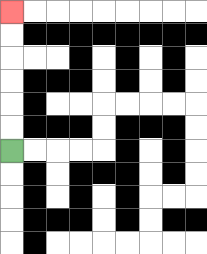{'start': '[0, 6]', 'end': '[0, 0]', 'path_directions': 'U,U,U,U,U,U', 'path_coordinates': '[[0, 6], [0, 5], [0, 4], [0, 3], [0, 2], [0, 1], [0, 0]]'}